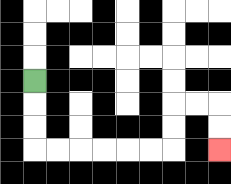{'start': '[1, 3]', 'end': '[9, 6]', 'path_directions': 'D,D,D,R,R,R,R,R,R,U,U,R,R,D,D', 'path_coordinates': '[[1, 3], [1, 4], [1, 5], [1, 6], [2, 6], [3, 6], [4, 6], [5, 6], [6, 6], [7, 6], [7, 5], [7, 4], [8, 4], [9, 4], [9, 5], [9, 6]]'}